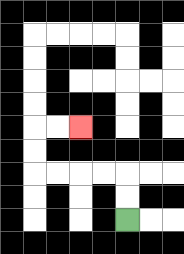{'start': '[5, 9]', 'end': '[3, 5]', 'path_directions': 'U,U,L,L,L,L,U,U,R,R', 'path_coordinates': '[[5, 9], [5, 8], [5, 7], [4, 7], [3, 7], [2, 7], [1, 7], [1, 6], [1, 5], [2, 5], [3, 5]]'}